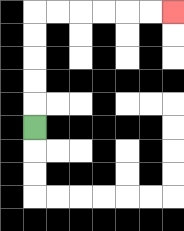{'start': '[1, 5]', 'end': '[7, 0]', 'path_directions': 'U,U,U,U,U,R,R,R,R,R,R', 'path_coordinates': '[[1, 5], [1, 4], [1, 3], [1, 2], [1, 1], [1, 0], [2, 0], [3, 0], [4, 0], [5, 0], [6, 0], [7, 0]]'}